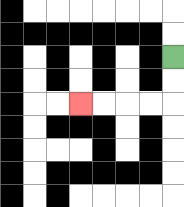{'start': '[7, 2]', 'end': '[3, 4]', 'path_directions': 'D,D,L,L,L,L', 'path_coordinates': '[[7, 2], [7, 3], [7, 4], [6, 4], [5, 4], [4, 4], [3, 4]]'}